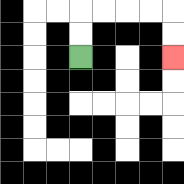{'start': '[3, 2]', 'end': '[7, 2]', 'path_directions': 'U,U,R,R,R,R,D,D', 'path_coordinates': '[[3, 2], [3, 1], [3, 0], [4, 0], [5, 0], [6, 0], [7, 0], [7, 1], [7, 2]]'}